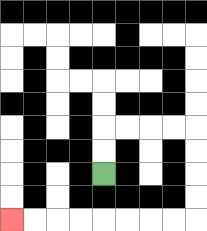{'start': '[4, 7]', 'end': '[0, 9]', 'path_directions': 'U,U,R,R,R,R,D,D,D,D,L,L,L,L,L,L,L,L', 'path_coordinates': '[[4, 7], [4, 6], [4, 5], [5, 5], [6, 5], [7, 5], [8, 5], [8, 6], [8, 7], [8, 8], [8, 9], [7, 9], [6, 9], [5, 9], [4, 9], [3, 9], [2, 9], [1, 9], [0, 9]]'}